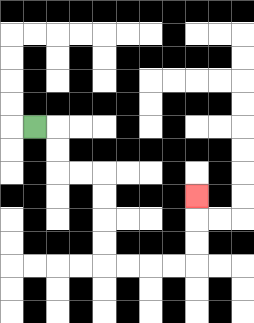{'start': '[1, 5]', 'end': '[8, 8]', 'path_directions': 'R,D,D,R,R,D,D,D,D,R,R,R,R,U,U,U', 'path_coordinates': '[[1, 5], [2, 5], [2, 6], [2, 7], [3, 7], [4, 7], [4, 8], [4, 9], [4, 10], [4, 11], [5, 11], [6, 11], [7, 11], [8, 11], [8, 10], [8, 9], [8, 8]]'}